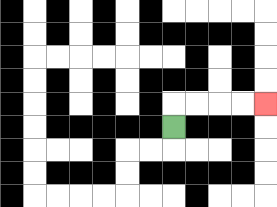{'start': '[7, 5]', 'end': '[11, 4]', 'path_directions': 'U,R,R,R,R', 'path_coordinates': '[[7, 5], [7, 4], [8, 4], [9, 4], [10, 4], [11, 4]]'}